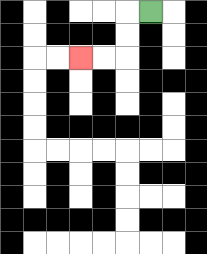{'start': '[6, 0]', 'end': '[3, 2]', 'path_directions': 'L,D,D,L,L', 'path_coordinates': '[[6, 0], [5, 0], [5, 1], [5, 2], [4, 2], [3, 2]]'}